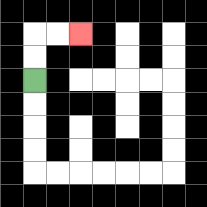{'start': '[1, 3]', 'end': '[3, 1]', 'path_directions': 'U,U,R,R', 'path_coordinates': '[[1, 3], [1, 2], [1, 1], [2, 1], [3, 1]]'}